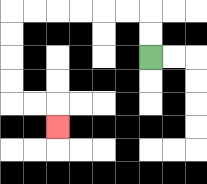{'start': '[6, 2]', 'end': '[2, 5]', 'path_directions': 'U,U,L,L,L,L,L,L,D,D,D,D,R,R,D', 'path_coordinates': '[[6, 2], [6, 1], [6, 0], [5, 0], [4, 0], [3, 0], [2, 0], [1, 0], [0, 0], [0, 1], [0, 2], [0, 3], [0, 4], [1, 4], [2, 4], [2, 5]]'}